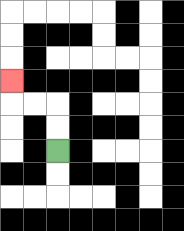{'start': '[2, 6]', 'end': '[0, 3]', 'path_directions': 'U,U,L,L,U', 'path_coordinates': '[[2, 6], [2, 5], [2, 4], [1, 4], [0, 4], [0, 3]]'}